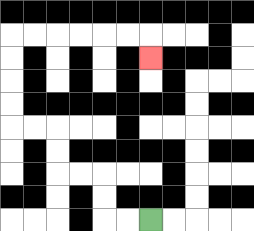{'start': '[6, 9]', 'end': '[6, 2]', 'path_directions': 'L,L,U,U,L,L,U,U,L,L,U,U,U,U,R,R,R,R,R,R,D', 'path_coordinates': '[[6, 9], [5, 9], [4, 9], [4, 8], [4, 7], [3, 7], [2, 7], [2, 6], [2, 5], [1, 5], [0, 5], [0, 4], [0, 3], [0, 2], [0, 1], [1, 1], [2, 1], [3, 1], [4, 1], [5, 1], [6, 1], [6, 2]]'}